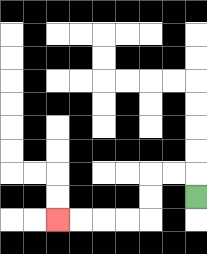{'start': '[8, 8]', 'end': '[2, 9]', 'path_directions': 'U,L,L,D,D,L,L,L,L', 'path_coordinates': '[[8, 8], [8, 7], [7, 7], [6, 7], [6, 8], [6, 9], [5, 9], [4, 9], [3, 9], [2, 9]]'}